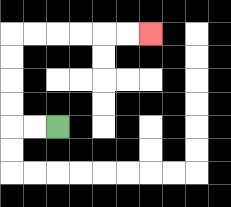{'start': '[2, 5]', 'end': '[6, 1]', 'path_directions': 'L,L,U,U,U,U,R,R,R,R,R,R', 'path_coordinates': '[[2, 5], [1, 5], [0, 5], [0, 4], [0, 3], [0, 2], [0, 1], [1, 1], [2, 1], [3, 1], [4, 1], [5, 1], [6, 1]]'}